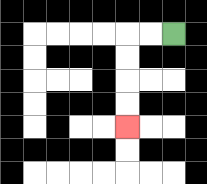{'start': '[7, 1]', 'end': '[5, 5]', 'path_directions': 'L,L,D,D,D,D', 'path_coordinates': '[[7, 1], [6, 1], [5, 1], [5, 2], [5, 3], [5, 4], [5, 5]]'}